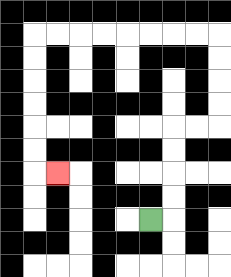{'start': '[6, 9]', 'end': '[2, 7]', 'path_directions': 'R,U,U,U,U,R,R,U,U,U,U,L,L,L,L,L,L,L,L,D,D,D,D,D,D,R', 'path_coordinates': '[[6, 9], [7, 9], [7, 8], [7, 7], [7, 6], [7, 5], [8, 5], [9, 5], [9, 4], [9, 3], [9, 2], [9, 1], [8, 1], [7, 1], [6, 1], [5, 1], [4, 1], [3, 1], [2, 1], [1, 1], [1, 2], [1, 3], [1, 4], [1, 5], [1, 6], [1, 7], [2, 7]]'}